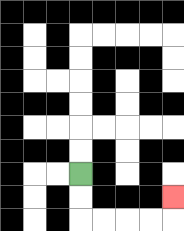{'start': '[3, 7]', 'end': '[7, 8]', 'path_directions': 'D,D,R,R,R,R,U', 'path_coordinates': '[[3, 7], [3, 8], [3, 9], [4, 9], [5, 9], [6, 9], [7, 9], [7, 8]]'}